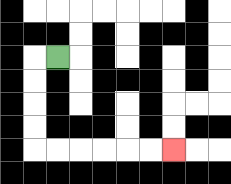{'start': '[2, 2]', 'end': '[7, 6]', 'path_directions': 'L,D,D,D,D,R,R,R,R,R,R', 'path_coordinates': '[[2, 2], [1, 2], [1, 3], [1, 4], [1, 5], [1, 6], [2, 6], [3, 6], [4, 6], [5, 6], [6, 6], [7, 6]]'}